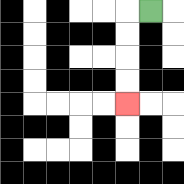{'start': '[6, 0]', 'end': '[5, 4]', 'path_directions': 'L,D,D,D,D', 'path_coordinates': '[[6, 0], [5, 0], [5, 1], [5, 2], [5, 3], [5, 4]]'}